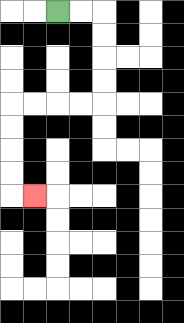{'start': '[2, 0]', 'end': '[1, 8]', 'path_directions': 'R,R,D,D,D,D,L,L,L,L,D,D,D,D,R', 'path_coordinates': '[[2, 0], [3, 0], [4, 0], [4, 1], [4, 2], [4, 3], [4, 4], [3, 4], [2, 4], [1, 4], [0, 4], [0, 5], [0, 6], [0, 7], [0, 8], [1, 8]]'}